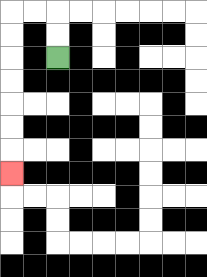{'start': '[2, 2]', 'end': '[0, 7]', 'path_directions': 'U,U,L,L,D,D,D,D,D,D,D', 'path_coordinates': '[[2, 2], [2, 1], [2, 0], [1, 0], [0, 0], [0, 1], [0, 2], [0, 3], [0, 4], [0, 5], [0, 6], [0, 7]]'}